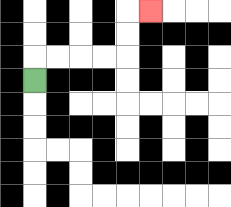{'start': '[1, 3]', 'end': '[6, 0]', 'path_directions': 'U,R,R,R,R,U,U,R', 'path_coordinates': '[[1, 3], [1, 2], [2, 2], [3, 2], [4, 2], [5, 2], [5, 1], [5, 0], [6, 0]]'}